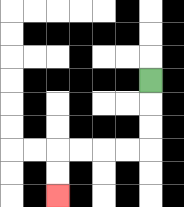{'start': '[6, 3]', 'end': '[2, 8]', 'path_directions': 'D,D,D,L,L,L,L,D,D', 'path_coordinates': '[[6, 3], [6, 4], [6, 5], [6, 6], [5, 6], [4, 6], [3, 6], [2, 6], [2, 7], [2, 8]]'}